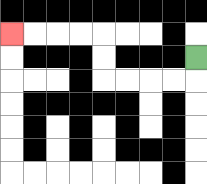{'start': '[8, 2]', 'end': '[0, 1]', 'path_directions': 'D,L,L,L,L,U,U,L,L,L,L', 'path_coordinates': '[[8, 2], [8, 3], [7, 3], [6, 3], [5, 3], [4, 3], [4, 2], [4, 1], [3, 1], [2, 1], [1, 1], [0, 1]]'}